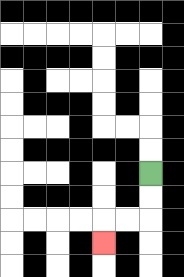{'start': '[6, 7]', 'end': '[4, 10]', 'path_directions': 'D,D,L,L,D', 'path_coordinates': '[[6, 7], [6, 8], [6, 9], [5, 9], [4, 9], [4, 10]]'}